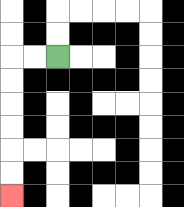{'start': '[2, 2]', 'end': '[0, 8]', 'path_directions': 'L,L,D,D,D,D,D,D', 'path_coordinates': '[[2, 2], [1, 2], [0, 2], [0, 3], [0, 4], [0, 5], [0, 6], [0, 7], [0, 8]]'}